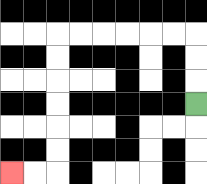{'start': '[8, 4]', 'end': '[0, 7]', 'path_directions': 'U,U,U,L,L,L,L,L,L,D,D,D,D,D,D,L,L', 'path_coordinates': '[[8, 4], [8, 3], [8, 2], [8, 1], [7, 1], [6, 1], [5, 1], [4, 1], [3, 1], [2, 1], [2, 2], [2, 3], [2, 4], [2, 5], [2, 6], [2, 7], [1, 7], [0, 7]]'}